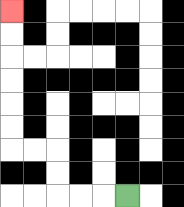{'start': '[5, 8]', 'end': '[0, 0]', 'path_directions': 'L,L,L,U,U,L,L,U,U,U,U,U,U', 'path_coordinates': '[[5, 8], [4, 8], [3, 8], [2, 8], [2, 7], [2, 6], [1, 6], [0, 6], [0, 5], [0, 4], [0, 3], [0, 2], [0, 1], [0, 0]]'}